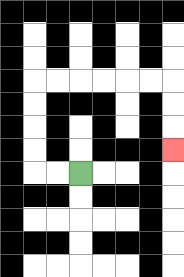{'start': '[3, 7]', 'end': '[7, 6]', 'path_directions': 'L,L,U,U,U,U,R,R,R,R,R,R,D,D,D', 'path_coordinates': '[[3, 7], [2, 7], [1, 7], [1, 6], [1, 5], [1, 4], [1, 3], [2, 3], [3, 3], [4, 3], [5, 3], [6, 3], [7, 3], [7, 4], [7, 5], [7, 6]]'}